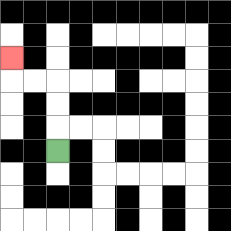{'start': '[2, 6]', 'end': '[0, 2]', 'path_directions': 'U,U,U,L,L,U', 'path_coordinates': '[[2, 6], [2, 5], [2, 4], [2, 3], [1, 3], [0, 3], [0, 2]]'}